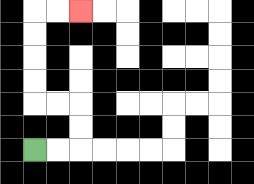{'start': '[1, 6]', 'end': '[3, 0]', 'path_directions': 'R,R,U,U,L,L,U,U,U,U,R,R', 'path_coordinates': '[[1, 6], [2, 6], [3, 6], [3, 5], [3, 4], [2, 4], [1, 4], [1, 3], [1, 2], [1, 1], [1, 0], [2, 0], [3, 0]]'}